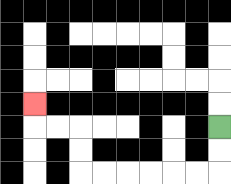{'start': '[9, 5]', 'end': '[1, 4]', 'path_directions': 'D,D,L,L,L,L,L,L,U,U,L,L,U', 'path_coordinates': '[[9, 5], [9, 6], [9, 7], [8, 7], [7, 7], [6, 7], [5, 7], [4, 7], [3, 7], [3, 6], [3, 5], [2, 5], [1, 5], [1, 4]]'}